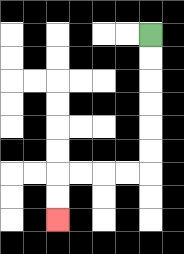{'start': '[6, 1]', 'end': '[2, 9]', 'path_directions': 'D,D,D,D,D,D,L,L,L,L,D,D', 'path_coordinates': '[[6, 1], [6, 2], [6, 3], [6, 4], [6, 5], [6, 6], [6, 7], [5, 7], [4, 7], [3, 7], [2, 7], [2, 8], [2, 9]]'}